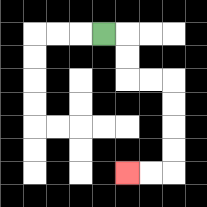{'start': '[4, 1]', 'end': '[5, 7]', 'path_directions': 'R,D,D,R,R,D,D,D,D,L,L', 'path_coordinates': '[[4, 1], [5, 1], [5, 2], [5, 3], [6, 3], [7, 3], [7, 4], [7, 5], [7, 6], [7, 7], [6, 7], [5, 7]]'}